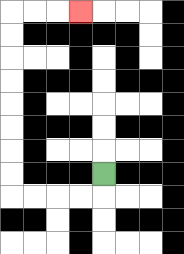{'start': '[4, 7]', 'end': '[3, 0]', 'path_directions': 'D,L,L,L,L,U,U,U,U,U,U,U,U,R,R,R', 'path_coordinates': '[[4, 7], [4, 8], [3, 8], [2, 8], [1, 8], [0, 8], [0, 7], [0, 6], [0, 5], [0, 4], [0, 3], [0, 2], [0, 1], [0, 0], [1, 0], [2, 0], [3, 0]]'}